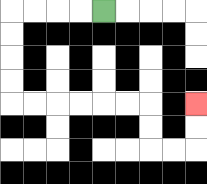{'start': '[4, 0]', 'end': '[8, 4]', 'path_directions': 'L,L,L,L,D,D,D,D,R,R,R,R,R,R,D,D,R,R,U,U', 'path_coordinates': '[[4, 0], [3, 0], [2, 0], [1, 0], [0, 0], [0, 1], [0, 2], [0, 3], [0, 4], [1, 4], [2, 4], [3, 4], [4, 4], [5, 4], [6, 4], [6, 5], [6, 6], [7, 6], [8, 6], [8, 5], [8, 4]]'}